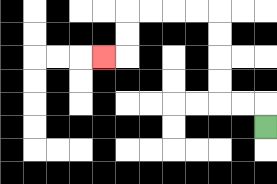{'start': '[11, 5]', 'end': '[4, 2]', 'path_directions': 'U,L,L,U,U,U,U,L,L,L,L,D,D,L', 'path_coordinates': '[[11, 5], [11, 4], [10, 4], [9, 4], [9, 3], [9, 2], [9, 1], [9, 0], [8, 0], [7, 0], [6, 0], [5, 0], [5, 1], [5, 2], [4, 2]]'}